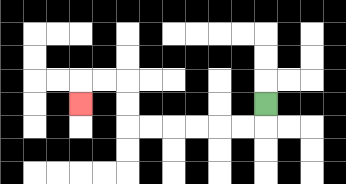{'start': '[11, 4]', 'end': '[3, 4]', 'path_directions': 'D,L,L,L,L,L,L,U,U,L,L,D', 'path_coordinates': '[[11, 4], [11, 5], [10, 5], [9, 5], [8, 5], [7, 5], [6, 5], [5, 5], [5, 4], [5, 3], [4, 3], [3, 3], [3, 4]]'}